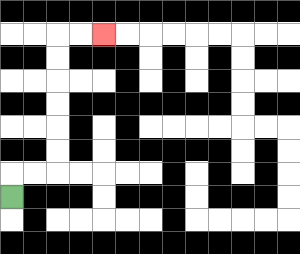{'start': '[0, 8]', 'end': '[4, 1]', 'path_directions': 'U,R,R,U,U,U,U,U,U,R,R', 'path_coordinates': '[[0, 8], [0, 7], [1, 7], [2, 7], [2, 6], [2, 5], [2, 4], [2, 3], [2, 2], [2, 1], [3, 1], [4, 1]]'}